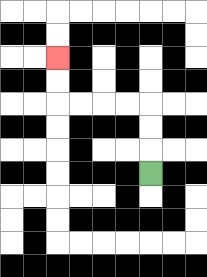{'start': '[6, 7]', 'end': '[2, 2]', 'path_directions': 'U,U,U,L,L,L,L,U,U', 'path_coordinates': '[[6, 7], [6, 6], [6, 5], [6, 4], [5, 4], [4, 4], [3, 4], [2, 4], [2, 3], [2, 2]]'}